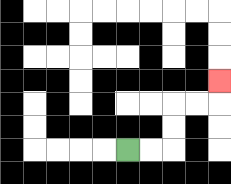{'start': '[5, 6]', 'end': '[9, 3]', 'path_directions': 'R,R,U,U,R,R,U', 'path_coordinates': '[[5, 6], [6, 6], [7, 6], [7, 5], [7, 4], [8, 4], [9, 4], [9, 3]]'}